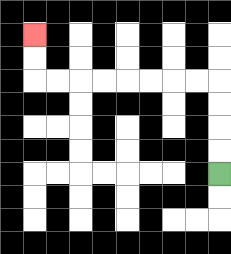{'start': '[9, 7]', 'end': '[1, 1]', 'path_directions': 'U,U,U,U,L,L,L,L,L,L,L,L,U,U', 'path_coordinates': '[[9, 7], [9, 6], [9, 5], [9, 4], [9, 3], [8, 3], [7, 3], [6, 3], [5, 3], [4, 3], [3, 3], [2, 3], [1, 3], [1, 2], [1, 1]]'}